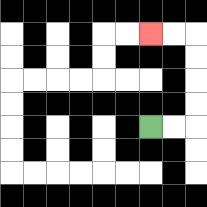{'start': '[6, 5]', 'end': '[6, 1]', 'path_directions': 'R,R,U,U,U,U,L,L', 'path_coordinates': '[[6, 5], [7, 5], [8, 5], [8, 4], [8, 3], [8, 2], [8, 1], [7, 1], [6, 1]]'}